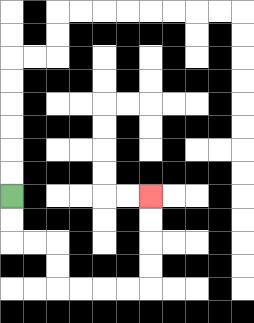{'start': '[0, 8]', 'end': '[6, 8]', 'path_directions': 'D,D,R,R,D,D,R,R,R,R,U,U,U,U', 'path_coordinates': '[[0, 8], [0, 9], [0, 10], [1, 10], [2, 10], [2, 11], [2, 12], [3, 12], [4, 12], [5, 12], [6, 12], [6, 11], [6, 10], [6, 9], [6, 8]]'}